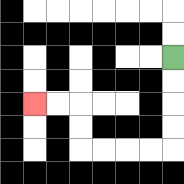{'start': '[7, 2]', 'end': '[1, 4]', 'path_directions': 'D,D,D,D,L,L,L,L,U,U,L,L', 'path_coordinates': '[[7, 2], [7, 3], [7, 4], [7, 5], [7, 6], [6, 6], [5, 6], [4, 6], [3, 6], [3, 5], [3, 4], [2, 4], [1, 4]]'}